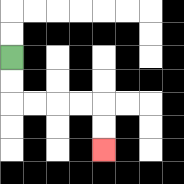{'start': '[0, 2]', 'end': '[4, 6]', 'path_directions': 'D,D,R,R,R,R,D,D', 'path_coordinates': '[[0, 2], [0, 3], [0, 4], [1, 4], [2, 4], [3, 4], [4, 4], [4, 5], [4, 6]]'}